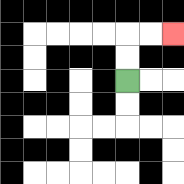{'start': '[5, 3]', 'end': '[7, 1]', 'path_directions': 'U,U,R,R', 'path_coordinates': '[[5, 3], [5, 2], [5, 1], [6, 1], [7, 1]]'}